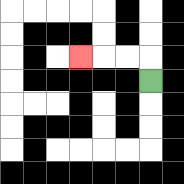{'start': '[6, 3]', 'end': '[3, 2]', 'path_directions': 'U,L,L,L', 'path_coordinates': '[[6, 3], [6, 2], [5, 2], [4, 2], [3, 2]]'}